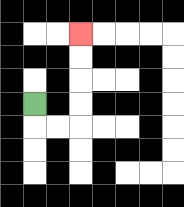{'start': '[1, 4]', 'end': '[3, 1]', 'path_directions': 'D,R,R,U,U,U,U', 'path_coordinates': '[[1, 4], [1, 5], [2, 5], [3, 5], [3, 4], [3, 3], [3, 2], [3, 1]]'}